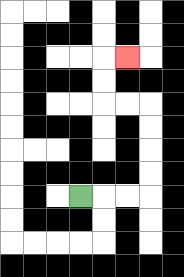{'start': '[3, 8]', 'end': '[5, 2]', 'path_directions': 'R,R,R,U,U,U,U,L,L,U,U,R', 'path_coordinates': '[[3, 8], [4, 8], [5, 8], [6, 8], [6, 7], [6, 6], [6, 5], [6, 4], [5, 4], [4, 4], [4, 3], [4, 2], [5, 2]]'}